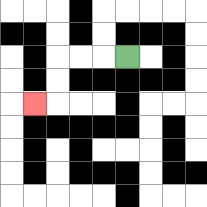{'start': '[5, 2]', 'end': '[1, 4]', 'path_directions': 'L,L,L,D,D,L', 'path_coordinates': '[[5, 2], [4, 2], [3, 2], [2, 2], [2, 3], [2, 4], [1, 4]]'}